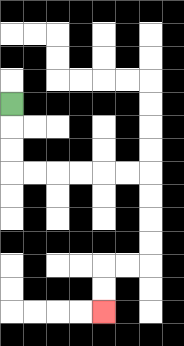{'start': '[0, 4]', 'end': '[4, 13]', 'path_directions': 'D,D,D,R,R,R,R,R,R,D,D,D,D,L,L,D,D', 'path_coordinates': '[[0, 4], [0, 5], [0, 6], [0, 7], [1, 7], [2, 7], [3, 7], [4, 7], [5, 7], [6, 7], [6, 8], [6, 9], [6, 10], [6, 11], [5, 11], [4, 11], [4, 12], [4, 13]]'}